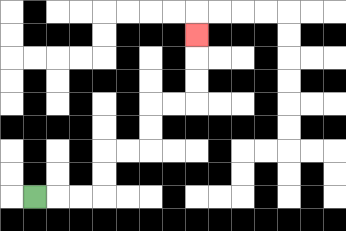{'start': '[1, 8]', 'end': '[8, 1]', 'path_directions': 'R,R,R,U,U,R,R,U,U,R,R,U,U,U', 'path_coordinates': '[[1, 8], [2, 8], [3, 8], [4, 8], [4, 7], [4, 6], [5, 6], [6, 6], [6, 5], [6, 4], [7, 4], [8, 4], [8, 3], [8, 2], [8, 1]]'}